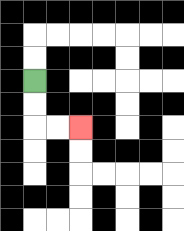{'start': '[1, 3]', 'end': '[3, 5]', 'path_directions': 'D,D,R,R', 'path_coordinates': '[[1, 3], [1, 4], [1, 5], [2, 5], [3, 5]]'}